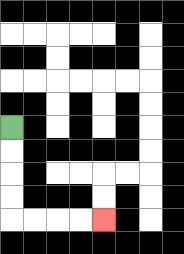{'start': '[0, 5]', 'end': '[4, 9]', 'path_directions': 'D,D,D,D,R,R,R,R', 'path_coordinates': '[[0, 5], [0, 6], [0, 7], [0, 8], [0, 9], [1, 9], [2, 9], [3, 9], [4, 9]]'}